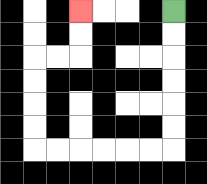{'start': '[7, 0]', 'end': '[3, 0]', 'path_directions': 'D,D,D,D,D,D,L,L,L,L,L,L,U,U,U,U,R,R,U,U', 'path_coordinates': '[[7, 0], [7, 1], [7, 2], [7, 3], [7, 4], [7, 5], [7, 6], [6, 6], [5, 6], [4, 6], [3, 6], [2, 6], [1, 6], [1, 5], [1, 4], [1, 3], [1, 2], [2, 2], [3, 2], [3, 1], [3, 0]]'}